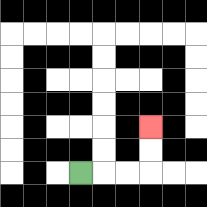{'start': '[3, 7]', 'end': '[6, 5]', 'path_directions': 'R,R,R,U,U', 'path_coordinates': '[[3, 7], [4, 7], [5, 7], [6, 7], [6, 6], [6, 5]]'}